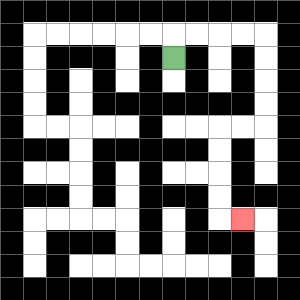{'start': '[7, 2]', 'end': '[10, 9]', 'path_directions': 'U,R,R,R,R,D,D,D,D,L,L,D,D,D,D,R', 'path_coordinates': '[[7, 2], [7, 1], [8, 1], [9, 1], [10, 1], [11, 1], [11, 2], [11, 3], [11, 4], [11, 5], [10, 5], [9, 5], [9, 6], [9, 7], [9, 8], [9, 9], [10, 9]]'}